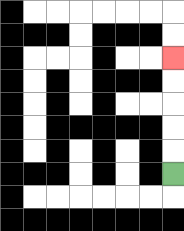{'start': '[7, 7]', 'end': '[7, 2]', 'path_directions': 'U,U,U,U,U', 'path_coordinates': '[[7, 7], [7, 6], [7, 5], [7, 4], [7, 3], [7, 2]]'}